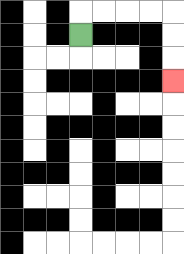{'start': '[3, 1]', 'end': '[7, 3]', 'path_directions': 'U,R,R,R,R,D,D,D', 'path_coordinates': '[[3, 1], [3, 0], [4, 0], [5, 0], [6, 0], [7, 0], [7, 1], [7, 2], [7, 3]]'}